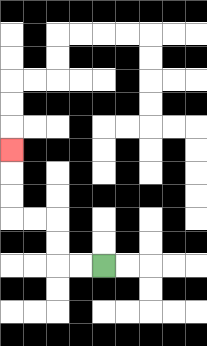{'start': '[4, 11]', 'end': '[0, 6]', 'path_directions': 'L,L,U,U,L,L,U,U,U', 'path_coordinates': '[[4, 11], [3, 11], [2, 11], [2, 10], [2, 9], [1, 9], [0, 9], [0, 8], [0, 7], [0, 6]]'}